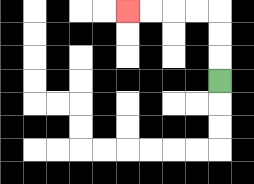{'start': '[9, 3]', 'end': '[5, 0]', 'path_directions': 'U,U,U,L,L,L,L', 'path_coordinates': '[[9, 3], [9, 2], [9, 1], [9, 0], [8, 0], [7, 0], [6, 0], [5, 0]]'}